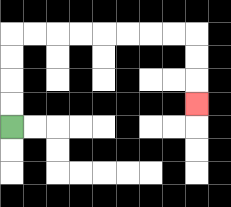{'start': '[0, 5]', 'end': '[8, 4]', 'path_directions': 'U,U,U,U,R,R,R,R,R,R,R,R,D,D,D', 'path_coordinates': '[[0, 5], [0, 4], [0, 3], [0, 2], [0, 1], [1, 1], [2, 1], [3, 1], [4, 1], [5, 1], [6, 1], [7, 1], [8, 1], [8, 2], [8, 3], [8, 4]]'}